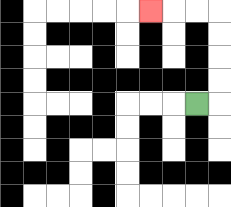{'start': '[8, 4]', 'end': '[6, 0]', 'path_directions': 'R,U,U,U,U,L,L,L', 'path_coordinates': '[[8, 4], [9, 4], [9, 3], [9, 2], [9, 1], [9, 0], [8, 0], [7, 0], [6, 0]]'}